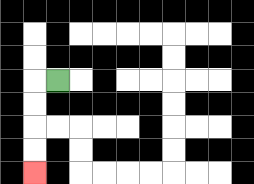{'start': '[2, 3]', 'end': '[1, 7]', 'path_directions': 'L,D,D,D,D', 'path_coordinates': '[[2, 3], [1, 3], [1, 4], [1, 5], [1, 6], [1, 7]]'}